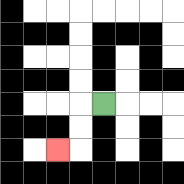{'start': '[4, 4]', 'end': '[2, 6]', 'path_directions': 'L,D,D,L', 'path_coordinates': '[[4, 4], [3, 4], [3, 5], [3, 6], [2, 6]]'}